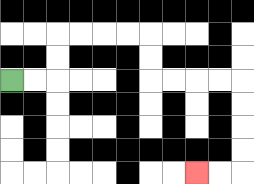{'start': '[0, 3]', 'end': '[8, 7]', 'path_directions': 'R,R,U,U,R,R,R,R,D,D,R,R,R,R,D,D,D,D,L,L', 'path_coordinates': '[[0, 3], [1, 3], [2, 3], [2, 2], [2, 1], [3, 1], [4, 1], [5, 1], [6, 1], [6, 2], [6, 3], [7, 3], [8, 3], [9, 3], [10, 3], [10, 4], [10, 5], [10, 6], [10, 7], [9, 7], [8, 7]]'}